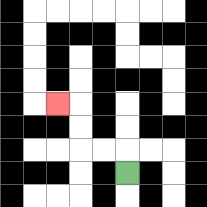{'start': '[5, 7]', 'end': '[2, 4]', 'path_directions': 'U,L,L,U,U,L', 'path_coordinates': '[[5, 7], [5, 6], [4, 6], [3, 6], [3, 5], [3, 4], [2, 4]]'}